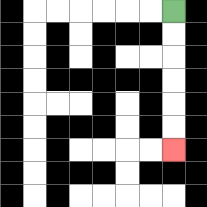{'start': '[7, 0]', 'end': '[7, 6]', 'path_directions': 'D,D,D,D,D,D', 'path_coordinates': '[[7, 0], [7, 1], [7, 2], [7, 3], [7, 4], [7, 5], [7, 6]]'}